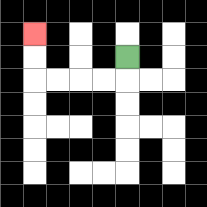{'start': '[5, 2]', 'end': '[1, 1]', 'path_directions': 'D,L,L,L,L,U,U', 'path_coordinates': '[[5, 2], [5, 3], [4, 3], [3, 3], [2, 3], [1, 3], [1, 2], [1, 1]]'}